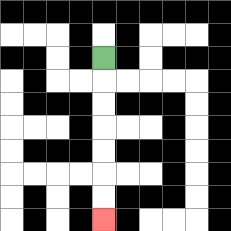{'start': '[4, 2]', 'end': '[4, 9]', 'path_directions': 'D,D,D,D,D,D,D', 'path_coordinates': '[[4, 2], [4, 3], [4, 4], [4, 5], [4, 6], [4, 7], [4, 8], [4, 9]]'}